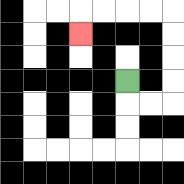{'start': '[5, 3]', 'end': '[3, 1]', 'path_directions': 'D,R,R,U,U,U,U,L,L,L,L,D', 'path_coordinates': '[[5, 3], [5, 4], [6, 4], [7, 4], [7, 3], [7, 2], [7, 1], [7, 0], [6, 0], [5, 0], [4, 0], [3, 0], [3, 1]]'}